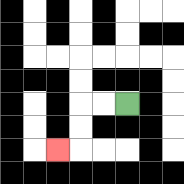{'start': '[5, 4]', 'end': '[2, 6]', 'path_directions': 'L,L,D,D,L', 'path_coordinates': '[[5, 4], [4, 4], [3, 4], [3, 5], [3, 6], [2, 6]]'}